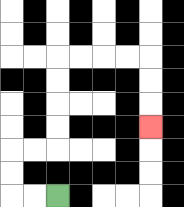{'start': '[2, 8]', 'end': '[6, 5]', 'path_directions': 'L,L,U,U,R,R,U,U,U,U,R,R,R,R,D,D,D', 'path_coordinates': '[[2, 8], [1, 8], [0, 8], [0, 7], [0, 6], [1, 6], [2, 6], [2, 5], [2, 4], [2, 3], [2, 2], [3, 2], [4, 2], [5, 2], [6, 2], [6, 3], [6, 4], [6, 5]]'}